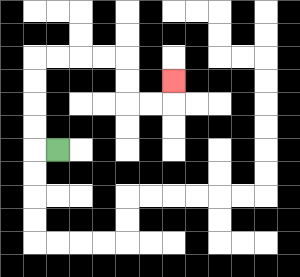{'start': '[2, 6]', 'end': '[7, 3]', 'path_directions': 'L,U,U,U,U,R,R,R,R,D,D,R,R,U', 'path_coordinates': '[[2, 6], [1, 6], [1, 5], [1, 4], [1, 3], [1, 2], [2, 2], [3, 2], [4, 2], [5, 2], [5, 3], [5, 4], [6, 4], [7, 4], [7, 3]]'}